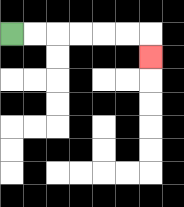{'start': '[0, 1]', 'end': '[6, 2]', 'path_directions': 'R,R,R,R,R,R,D', 'path_coordinates': '[[0, 1], [1, 1], [2, 1], [3, 1], [4, 1], [5, 1], [6, 1], [6, 2]]'}